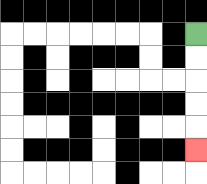{'start': '[8, 1]', 'end': '[8, 6]', 'path_directions': 'D,D,D,D,D', 'path_coordinates': '[[8, 1], [8, 2], [8, 3], [8, 4], [8, 5], [8, 6]]'}